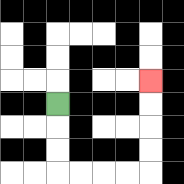{'start': '[2, 4]', 'end': '[6, 3]', 'path_directions': 'D,D,D,R,R,R,R,U,U,U,U', 'path_coordinates': '[[2, 4], [2, 5], [2, 6], [2, 7], [3, 7], [4, 7], [5, 7], [6, 7], [6, 6], [6, 5], [6, 4], [6, 3]]'}